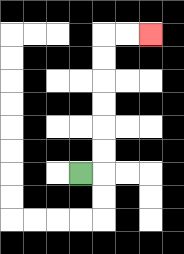{'start': '[3, 7]', 'end': '[6, 1]', 'path_directions': 'R,U,U,U,U,U,U,R,R', 'path_coordinates': '[[3, 7], [4, 7], [4, 6], [4, 5], [4, 4], [4, 3], [4, 2], [4, 1], [5, 1], [6, 1]]'}